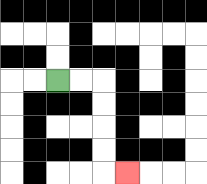{'start': '[2, 3]', 'end': '[5, 7]', 'path_directions': 'R,R,D,D,D,D,R', 'path_coordinates': '[[2, 3], [3, 3], [4, 3], [4, 4], [4, 5], [4, 6], [4, 7], [5, 7]]'}